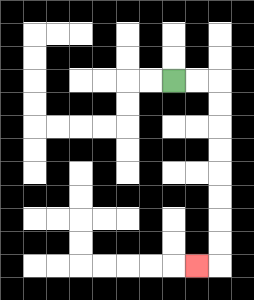{'start': '[7, 3]', 'end': '[8, 11]', 'path_directions': 'R,R,D,D,D,D,D,D,D,D,L', 'path_coordinates': '[[7, 3], [8, 3], [9, 3], [9, 4], [9, 5], [9, 6], [9, 7], [9, 8], [9, 9], [9, 10], [9, 11], [8, 11]]'}